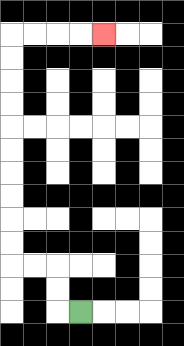{'start': '[3, 13]', 'end': '[4, 1]', 'path_directions': 'L,U,U,L,L,U,U,U,U,U,U,U,U,U,U,R,R,R,R', 'path_coordinates': '[[3, 13], [2, 13], [2, 12], [2, 11], [1, 11], [0, 11], [0, 10], [0, 9], [0, 8], [0, 7], [0, 6], [0, 5], [0, 4], [0, 3], [0, 2], [0, 1], [1, 1], [2, 1], [3, 1], [4, 1]]'}